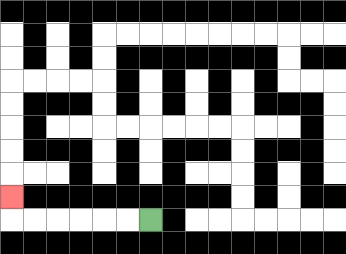{'start': '[6, 9]', 'end': '[0, 8]', 'path_directions': 'L,L,L,L,L,L,U', 'path_coordinates': '[[6, 9], [5, 9], [4, 9], [3, 9], [2, 9], [1, 9], [0, 9], [0, 8]]'}